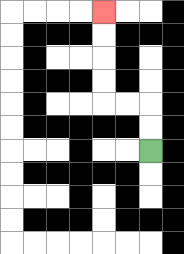{'start': '[6, 6]', 'end': '[4, 0]', 'path_directions': 'U,U,L,L,U,U,U,U', 'path_coordinates': '[[6, 6], [6, 5], [6, 4], [5, 4], [4, 4], [4, 3], [4, 2], [4, 1], [4, 0]]'}